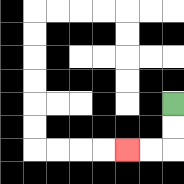{'start': '[7, 4]', 'end': '[5, 6]', 'path_directions': 'D,D,L,L', 'path_coordinates': '[[7, 4], [7, 5], [7, 6], [6, 6], [5, 6]]'}